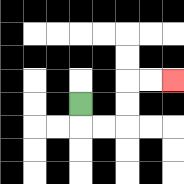{'start': '[3, 4]', 'end': '[7, 3]', 'path_directions': 'D,R,R,U,U,R,R', 'path_coordinates': '[[3, 4], [3, 5], [4, 5], [5, 5], [5, 4], [5, 3], [6, 3], [7, 3]]'}